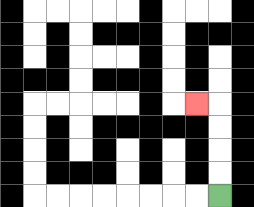{'start': '[9, 8]', 'end': '[8, 4]', 'path_directions': 'U,U,U,U,L', 'path_coordinates': '[[9, 8], [9, 7], [9, 6], [9, 5], [9, 4], [8, 4]]'}